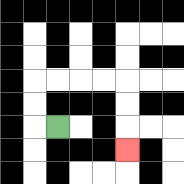{'start': '[2, 5]', 'end': '[5, 6]', 'path_directions': 'L,U,U,R,R,R,R,D,D,D', 'path_coordinates': '[[2, 5], [1, 5], [1, 4], [1, 3], [2, 3], [3, 3], [4, 3], [5, 3], [5, 4], [5, 5], [5, 6]]'}